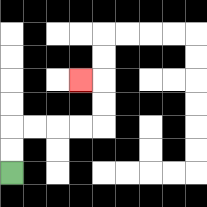{'start': '[0, 7]', 'end': '[3, 3]', 'path_directions': 'U,U,R,R,R,R,U,U,L', 'path_coordinates': '[[0, 7], [0, 6], [0, 5], [1, 5], [2, 5], [3, 5], [4, 5], [4, 4], [4, 3], [3, 3]]'}